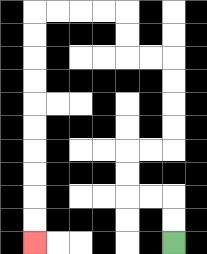{'start': '[7, 10]', 'end': '[1, 10]', 'path_directions': 'U,U,L,L,U,U,R,R,U,U,U,U,L,L,U,U,L,L,L,L,D,D,D,D,D,D,D,D,D,D', 'path_coordinates': '[[7, 10], [7, 9], [7, 8], [6, 8], [5, 8], [5, 7], [5, 6], [6, 6], [7, 6], [7, 5], [7, 4], [7, 3], [7, 2], [6, 2], [5, 2], [5, 1], [5, 0], [4, 0], [3, 0], [2, 0], [1, 0], [1, 1], [1, 2], [1, 3], [1, 4], [1, 5], [1, 6], [1, 7], [1, 8], [1, 9], [1, 10]]'}